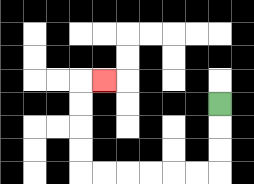{'start': '[9, 4]', 'end': '[4, 3]', 'path_directions': 'D,D,D,L,L,L,L,L,L,U,U,U,U,R', 'path_coordinates': '[[9, 4], [9, 5], [9, 6], [9, 7], [8, 7], [7, 7], [6, 7], [5, 7], [4, 7], [3, 7], [3, 6], [3, 5], [3, 4], [3, 3], [4, 3]]'}